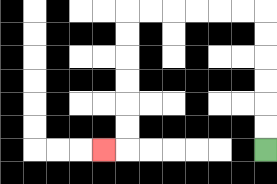{'start': '[11, 6]', 'end': '[4, 6]', 'path_directions': 'U,U,U,U,U,U,L,L,L,L,L,L,D,D,D,D,D,D,L', 'path_coordinates': '[[11, 6], [11, 5], [11, 4], [11, 3], [11, 2], [11, 1], [11, 0], [10, 0], [9, 0], [8, 0], [7, 0], [6, 0], [5, 0], [5, 1], [5, 2], [5, 3], [5, 4], [5, 5], [5, 6], [4, 6]]'}